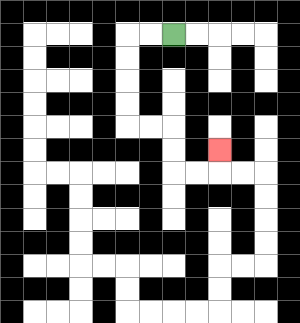{'start': '[7, 1]', 'end': '[9, 6]', 'path_directions': 'L,L,D,D,D,D,R,R,D,D,R,R,U', 'path_coordinates': '[[7, 1], [6, 1], [5, 1], [5, 2], [5, 3], [5, 4], [5, 5], [6, 5], [7, 5], [7, 6], [7, 7], [8, 7], [9, 7], [9, 6]]'}